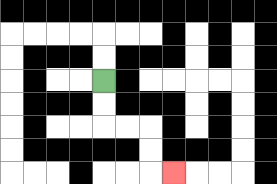{'start': '[4, 3]', 'end': '[7, 7]', 'path_directions': 'D,D,R,R,D,D,R', 'path_coordinates': '[[4, 3], [4, 4], [4, 5], [5, 5], [6, 5], [6, 6], [6, 7], [7, 7]]'}